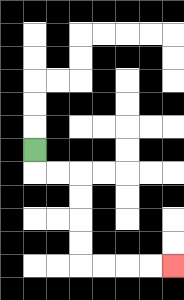{'start': '[1, 6]', 'end': '[7, 11]', 'path_directions': 'D,R,R,D,D,D,D,R,R,R,R', 'path_coordinates': '[[1, 6], [1, 7], [2, 7], [3, 7], [3, 8], [3, 9], [3, 10], [3, 11], [4, 11], [5, 11], [6, 11], [7, 11]]'}